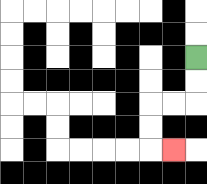{'start': '[8, 2]', 'end': '[7, 6]', 'path_directions': 'D,D,L,L,D,D,R', 'path_coordinates': '[[8, 2], [8, 3], [8, 4], [7, 4], [6, 4], [6, 5], [6, 6], [7, 6]]'}